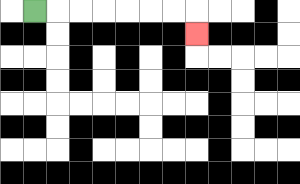{'start': '[1, 0]', 'end': '[8, 1]', 'path_directions': 'R,R,R,R,R,R,R,D', 'path_coordinates': '[[1, 0], [2, 0], [3, 0], [4, 0], [5, 0], [6, 0], [7, 0], [8, 0], [8, 1]]'}